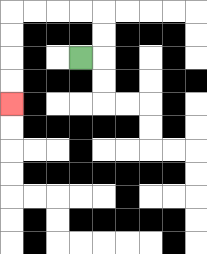{'start': '[3, 2]', 'end': '[0, 4]', 'path_directions': 'R,U,U,L,L,L,L,D,D,D,D', 'path_coordinates': '[[3, 2], [4, 2], [4, 1], [4, 0], [3, 0], [2, 0], [1, 0], [0, 0], [0, 1], [0, 2], [0, 3], [0, 4]]'}